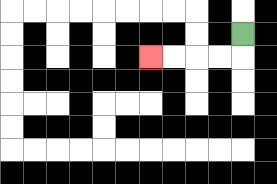{'start': '[10, 1]', 'end': '[6, 2]', 'path_directions': 'D,L,L,L,L', 'path_coordinates': '[[10, 1], [10, 2], [9, 2], [8, 2], [7, 2], [6, 2]]'}